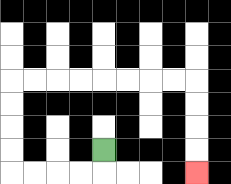{'start': '[4, 6]', 'end': '[8, 7]', 'path_directions': 'D,L,L,L,L,U,U,U,U,R,R,R,R,R,R,R,R,D,D,D,D', 'path_coordinates': '[[4, 6], [4, 7], [3, 7], [2, 7], [1, 7], [0, 7], [0, 6], [0, 5], [0, 4], [0, 3], [1, 3], [2, 3], [3, 3], [4, 3], [5, 3], [6, 3], [7, 3], [8, 3], [8, 4], [8, 5], [8, 6], [8, 7]]'}